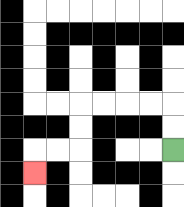{'start': '[7, 6]', 'end': '[1, 7]', 'path_directions': 'U,U,L,L,L,L,D,D,L,L,D', 'path_coordinates': '[[7, 6], [7, 5], [7, 4], [6, 4], [5, 4], [4, 4], [3, 4], [3, 5], [3, 6], [2, 6], [1, 6], [1, 7]]'}